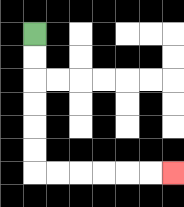{'start': '[1, 1]', 'end': '[7, 7]', 'path_directions': 'D,D,D,D,D,D,R,R,R,R,R,R', 'path_coordinates': '[[1, 1], [1, 2], [1, 3], [1, 4], [1, 5], [1, 6], [1, 7], [2, 7], [3, 7], [4, 7], [5, 7], [6, 7], [7, 7]]'}